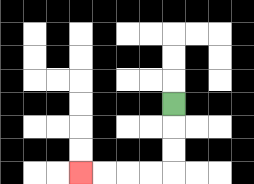{'start': '[7, 4]', 'end': '[3, 7]', 'path_directions': 'D,D,D,L,L,L,L', 'path_coordinates': '[[7, 4], [7, 5], [7, 6], [7, 7], [6, 7], [5, 7], [4, 7], [3, 7]]'}